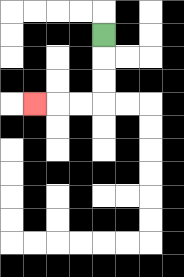{'start': '[4, 1]', 'end': '[1, 4]', 'path_directions': 'D,D,D,L,L,L', 'path_coordinates': '[[4, 1], [4, 2], [4, 3], [4, 4], [3, 4], [2, 4], [1, 4]]'}